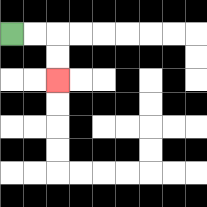{'start': '[0, 1]', 'end': '[2, 3]', 'path_directions': 'R,R,D,D', 'path_coordinates': '[[0, 1], [1, 1], [2, 1], [2, 2], [2, 3]]'}